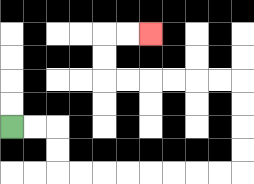{'start': '[0, 5]', 'end': '[6, 1]', 'path_directions': 'R,R,D,D,R,R,R,R,R,R,R,R,U,U,U,U,L,L,L,L,L,L,U,U,R,R', 'path_coordinates': '[[0, 5], [1, 5], [2, 5], [2, 6], [2, 7], [3, 7], [4, 7], [5, 7], [6, 7], [7, 7], [8, 7], [9, 7], [10, 7], [10, 6], [10, 5], [10, 4], [10, 3], [9, 3], [8, 3], [7, 3], [6, 3], [5, 3], [4, 3], [4, 2], [4, 1], [5, 1], [6, 1]]'}